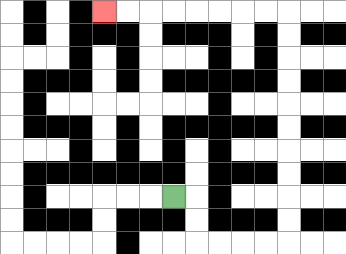{'start': '[7, 8]', 'end': '[4, 0]', 'path_directions': 'R,D,D,R,R,R,R,U,U,U,U,U,U,U,U,U,U,L,L,L,L,L,L,L,L', 'path_coordinates': '[[7, 8], [8, 8], [8, 9], [8, 10], [9, 10], [10, 10], [11, 10], [12, 10], [12, 9], [12, 8], [12, 7], [12, 6], [12, 5], [12, 4], [12, 3], [12, 2], [12, 1], [12, 0], [11, 0], [10, 0], [9, 0], [8, 0], [7, 0], [6, 0], [5, 0], [4, 0]]'}